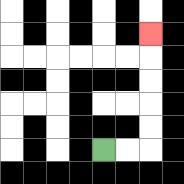{'start': '[4, 6]', 'end': '[6, 1]', 'path_directions': 'R,R,U,U,U,U,U', 'path_coordinates': '[[4, 6], [5, 6], [6, 6], [6, 5], [6, 4], [6, 3], [6, 2], [6, 1]]'}